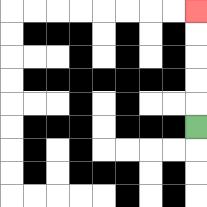{'start': '[8, 5]', 'end': '[8, 0]', 'path_directions': 'U,U,U,U,U', 'path_coordinates': '[[8, 5], [8, 4], [8, 3], [8, 2], [8, 1], [8, 0]]'}